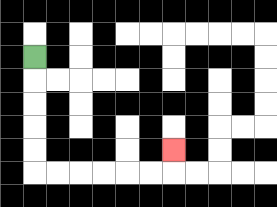{'start': '[1, 2]', 'end': '[7, 6]', 'path_directions': 'D,D,D,D,D,R,R,R,R,R,R,U', 'path_coordinates': '[[1, 2], [1, 3], [1, 4], [1, 5], [1, 6], [1, 7], [2, 7], [3, 7], [4, 7], [5, 7], [6, 7], [7, 7], [7, 6]]'}